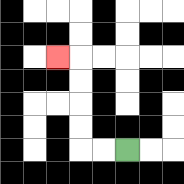{'start': '[5, 6]', 'end': '[2, 2]', 'path_directions': 'L,L,U,U,U,U,L', 'path_coordinates': '[[5, 6], [4, 6], [3, 6], [3, 5], [3, 4], [3, 3], [3, 2], [2, 2]]'}